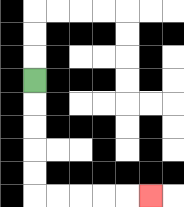{'start': '[1, 3]', 'end': '[6, 8]', 'path_directions': 'D,D,D,D,D,R,R,R,R,R', 'path_coordinates': '[[1, 3], [1, 4], [1, 5], [1, 6], [1, 7], [1, 8], [2, 8], [3, 8], [4, 8], [5, 8], [6, 8]]'}